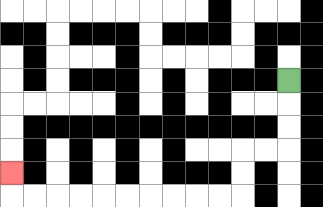{'start': '[12, 3]', 'end': '[0, 7]', 'path_directions': 'D,D,D,L,L,D,D,L,L,L,L,L,L,L,L,L,L,U', 'path_coordinates': '[[12, 3], [12, 4], [12, 5], [12, 6], [11, 6], [10, 6], [10, 7], [10, 8], [9, 8], [8, 8], [7, 8], [6, 8], [5, 8], [4, 8], [3, 8], [2, 8], [1, 8], [0, 8], [0, 7]]'}